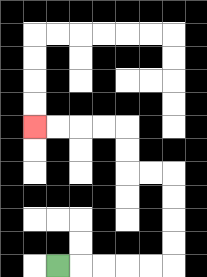{'start': '[2, 11]', 'end': '[1, 5]', 'path_directions': 'R,R,R,R,R,U,U,U,U,L,L,U,U,L,L,L,L', 'path_coordinates': '[[2, 11], [3, 11], [4, 11], [5, 11], [6, 11], [7, 11], [7, 10], [7, 9], [7, 8], [7, 7], [6, 7], [5, 7], [5, 6], [5, 5], [4, 5], [3, 5], [2, 5], [1, 5]]'}